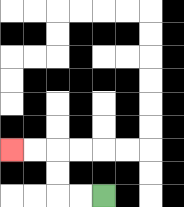{'start': '[4, 8]', 'end': '[0, 6]', 'path_directions': 'L,L,U,U,L,L', 'path_coordinates': '[[4, 8], [3, 8], [2, 8], [2, 7], [2, 6], [1, 6], [0, 6]]'}